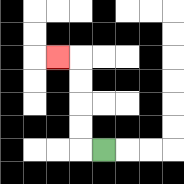{'start': '[4, 6]', 'end': '[2, 2]', 'path_directions': 'L,U,U,U,U,L', 'path_coordinates': '[[4, 6], [3, 6], [3, 5], [3, 4], [3, 3], [3, 2], [2, 2]]'}